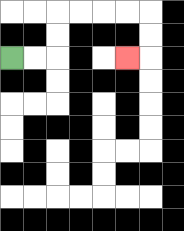{'start': '[0, 2]', 'end': '[5, 2]', 'path_directions': 'R,R,U,U,R,R,R,R,D,D,L', 'path_coordinates': '[[0, 2], [1, 2], [2, 2], [2, 1], [2, 0], [3, 0], [4, 0], [5, 0], [6, 0], [6, 1], [6, 2], [5, 2]]'}